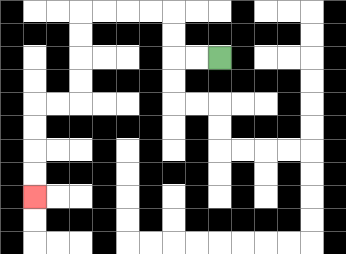{'start': '[9, 2]', 'end': '[1, 8]', 'path_directions': 'L,L,U,U,L,L,L,L,D,D,D,D,L,L,D,D,D,D', 'path_coordinates': '[[9, 2], [8, 2], [7, 2], [7, 1], [7, 0], [6, 0], [5, 0], [4, 0], [3, 0], [3, 1], [3, 2], [3, 3], [3, 4], [2, 4], [1, 4], [1, 5], [1, 6], [1, 7], [1, 8]]'}